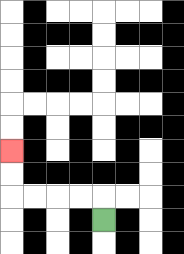{'start': '[4, 9]', 'end': '[0, 6]', 'path_directions': 'U,L,L,L,L,U,U', 'path_coordinates': '[[4, 9], [4, 8], [3, 8], [2, 8], [1, 8], [0, 8], [0, 7], [0, 6]]'}